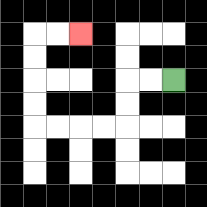{'start': '[7, 3]', 'end': '[3, 1]', 'path_directions': 'L,L,D,D,L,L,L,L,U,U,U,U,R,R', 'path_coordinates': '[[7, 3], [6, 3], [5, 3], [5, 4], [5, 5], [4, 5], [3, 5], [2, 5], [1, 5], [1, 4], [1, 3], [1, 2], [1, 1], [2, 1], [3, 1]]'}